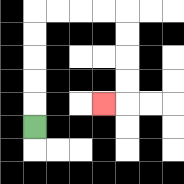{'start': '[1, 5]', 'end': '[4, 4]', 'path_directions': 'U,U,U,U,U,R,R,R,R,D,D,D,D,L', 'path_coordinates': '[[1, 5], [1, 4], [1, 3], [1, 2], [1, 1], [1, 0], [2, 0], [3, 0], [4, 0], [5, 0], [5, 1], [5, 2], [5, 3], [5, 4], [4, 4]]'}